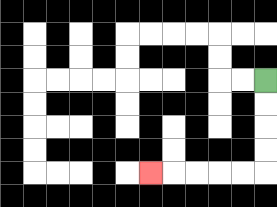{'start': '[11, 3]', 'end': '[6, 7]', 'path_directions': 'D,D,D,D,L,L,L,L,L', 'path_coordinates': '[[11, 3], [11, 4], [11, 5], [11, 6], [11, 7], [10, 7], [9, 7], [8, 7], [7, 7], [6, 7]]'}